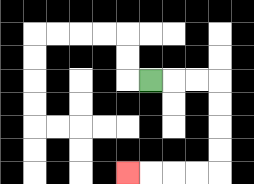{'start': '[6, 3]', 'end': '[5, 7]', 'path_directions': 'R,R,R,D,D,D,D,L,L,L,L', 'path_coordinates': '[[6, 3], [7, 3], [8, 3], [9, 3], [9, 4], [9, 5], [9, 6], [9, 7], [8, 7], [7, 7], [6, 7], [5, 7]]'}